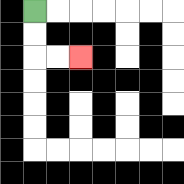{'start': '[1, 0]', 'end': '[3, 2]', 'path_directions': 'D,D,R,R', 'path_coordinates': '[[1, 0], [1, 1], [1, 2], [2, 2], [3, 2]]'}